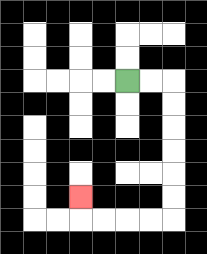{'start': '[5, 3]', 'end': '[3, 8]', 'path_directions': 'R,R,D,D,D,D,D,D,L,L,L,L,U', 'path_coordinates': '[[5, 3], [6, 3], [7, 3], [7, 4], [7, 5], [7, 6], [7, 7], [7, 8], [7, 9], [6, 9], [5, 9], [4, 9], [3, 9], [3, 8]]'}